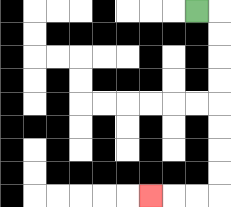{'start': '[8, 0]', 'end': '[6, 8]', 'path_directions': 'R,D,D,D,D,D,D,D,D,L,L,L', 'path_coordinates': '[[8, 0], [9, 0], [9, 1], [9, 2], [9, 3], [9, 4], [9, 5], [9, 6], [9, 7], [9, 8], [8, 8], [7, 8], [6, 8]]'}